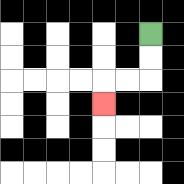{'start': '[6, 1]', 'end': '[4, 4]', 'path_directions': 'D,D,L,L,D', 'path_coordinates': '[[6, 1], [6, 2], [6, 3], [5, 3], [4, 3], [4, 4]]'}